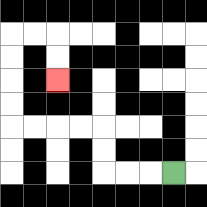{'start': '[7, 7]', 'end': '[2, 3]', 'path_directions': 'L,L,L,U,U,L,L,L,L,U,U,U,U,R,R,D,D', 'path_coordinates': '[[7, 7], [6, 7], [5, 7], [4, 7], [4, 6], [4, 5], [3, 5], [2, 5], [1, 5], [0, 5], [0, 4], [0, 3], [0, 2], [0, 1], [1, 1], [2, 1], [2, 2], [2, 3]]'}